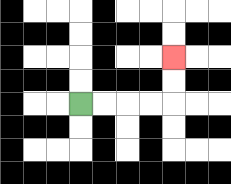{'start': '[3, 4]', 'end': '[7, 2]', 'path_directions': 'R,R,R,R,U,U', 'path_coordinates': '[[3, 4], [4, 4], [5, 4], [6, 4], [7, 4], [7, 3], [7, 2]]'}